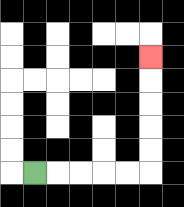{'start': '[1, 7]', 'end': '[6, 2]', 'path_directions': 'R,R,R,R,R,U,U,U,U,U', 'path_coordinates': '[[1, 7], [2, 7], [3, 7], [4, 7], [5, 7], [6, 7], [6, 6], [6, 5], [6, 4], [6, 3], [6, 2]]'}